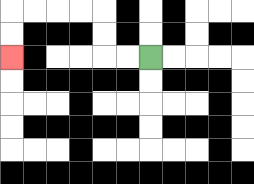{'start': '[6, 2]', 'end': '[0, 2]', 'path_directions': 'L,L,U,U,L,L,L,L,D,D', 'path_coordinates': '[[6, 2], [5, 2], [4, 2], [4, 1], [4, 0], [3, 0], [2, 0], [1, 0], [0, 0], [0, 1], [0, 2]]'}